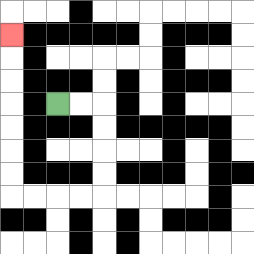{'start': '[2, 4]', 'end': '[0, 1]', 'path_directions': 'R,R,D,D,D,D,L,L,L,L,U,U,U,U,U,U,U', 'path_coordinates': '[[2, 4], [3, 4], [4, 4], [4, 5], [4, 6], [4, 7], [4, 8], [3, 8], [2, 8], [1, 8], [0, 8], [0, 7], [0, 6], [0, 5], [0, 4], [0, 3], [0, 2], [0, 1]]'}